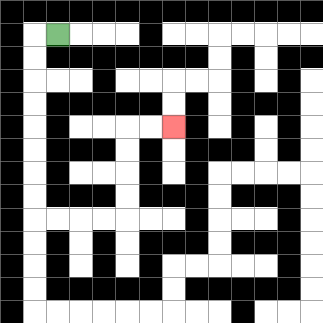{'start': '[2, 1]', 'end': '[7, 5]', 'path_directions': 'L,D,D,D,D,D,D,D,D,R,R,R,R,U,U,U,U,R,R', 'path_coordinates': '[[2, 1], [1, 1], [1, 2], [1, 3], [1, 4], [1, 5], [1, 6], [1, 7], [1, 8], [1, 9], [2, 9], [3, 9], [4, 9], [5, 9], [5, 8], [5, 7], [5, 6], [5, 5], [6, 5], [7, 5]]'}